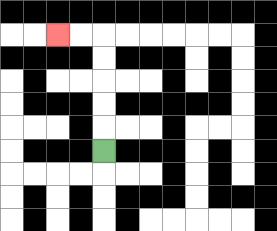{'start': '[4, 6]', 'end': '[2, 1]', 'path_directions': 'U,U,U,U,U,L,L', 'path_coordinates': '[[4, 6], [4, 5], [4, 4], [4, 3], [4, 2], [4, 1], [3, 1], [2, 1]]'}